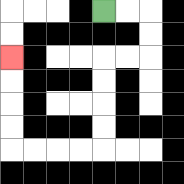{'start': '[4, 0]', 'end': '[0, 2]', 'path_directions': 'R,R,D,D,L,L,D,D,D,D,L,L,L,L,U,U,U,U', 'path_coordinates': '[[4, 0], [5, 0], [6, 0], [6, 1], [6, 2], [5, 2], [4, 2], [4, 3], [4, 4], [4, 5], [4, 6], [3, 6], [2, 6], [1, 6], [0, 6], [0, 5], [0, 4], [0, 3], [0, 2]]'}